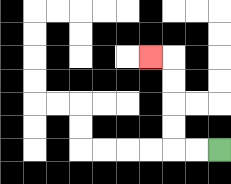{'start': '[9, 6]', 'end': '[6, 2]', 'path_directions': 'L,L,U,U,U,U,L', 'path_coordinates': '[[9, 6], [8, 6], [7, 6], [7, 5], [7, 4], [7, 3], [7, 2], [6, 2]]'}